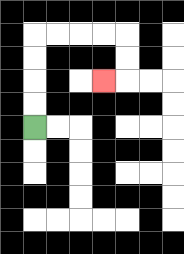{'start': '[1, 5]', 'end': '[4, 3]', 'path_directions': 'U,U,U,U,R,R,R,R,D,D,L', 'path_coordinates': '[[1, 5], [1, 4], [1, 3], [1, 2], [1, 1], [2, 1], [3, 1], [4, 1], [5, 1], [5, 2], [5, 3], [4, 3]]'}